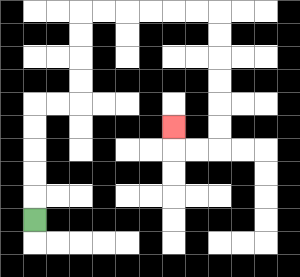{'start': '[1, 9]', 'end': '[7, 5]', 'path_directions': 'U,U,U,U,U,R,R,U,U,U,U,R,R,R,R,R,R,D,D,D,D,D,D,L,L,U', 'path_coordinates': '[[1, 9], [1, 8], [1, 7], [1, 6], [1, 5], [1, 4], [2, 4], [3, 4], [3, 3], [3, 2], [3, 1], [3, 0], [4, 0], [5, 0], [6, 0], [7, 0], [8, 0], [9, 0], [9, 1], [9, 2], [9, 3], [9, 4], [9, 5], [9, 6], [8, 6], [7, 6], [7, 5]]'}